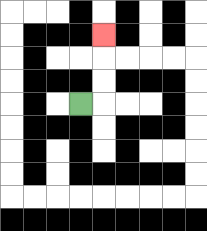{'start': '[3, 4]', 'end': '[4, 1]', 'path_directions': 'R,U,U,U', 'path_coordinates': '[[3, 4], [4, 4], [4, 3], [4, 2], [4, 1]]'}